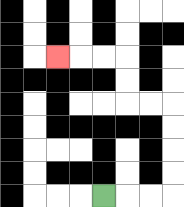{'start': '[4, 8]', 'end': '[2, 2]', 'path_directions': 'R,R,R,U,U,U,U,L,L,U,U,L,L,L', 'path_coordinates': '[[4, 8], [5, 8], [6, 8], [7, 8], [7, 7], [7, 6], [7, 5], [7, 4], [6, 4], [5, 4], [5, 3], [5, 2], [4, 2], [3, 2], [2, 2]]'}